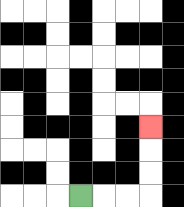{'start': '[3, 8]', 'end': '[6, 5]', 'path_directions': 'R,R,R,U,U,U', 'path_coordinates': '[[3, 8], [4, 8], [5, 8], [6, 8], [6, 7], [6, 6], [6, 5]]'}